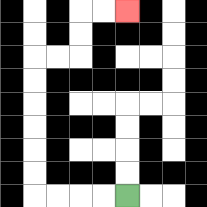{'start': '[5, 8]', 'end': '[5, 0]', 'path_directions': 'L,L,L,L,U,U,U,U,U,U,R,R,U,U,R,R', 'path_coordinates': '[[5, 8], [4, 8], [3, 8], [2, 8], [1, 8], [1, 7], [1, 6], [1, 5], [1, 4], [1, 3], [1, 2], [2, 2], [3, 2], [3, 1], [3, 0], [4, 0], [5, 0]]'}